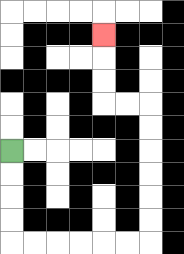{'start': '[0, 6]', 'end': '[4, 1]', 'path_directions': 'D,D,D,D,R,R,R,R,R,R,U,U,U,U,U,U,L,L,U,U,U', 'path_coordinates': '[[0, 6], [0, 7], [0, 8], [0, 9], [0, 10], [1, 10], [2, 10], [3, 10], [4, 10], [5, 10], [6, 10], [6, 9], [6, 8], [6, 7], [6, 6], [6, 5], [6, 4], [5, 4], [4, 4], [4, 3], [4, 2], [4, 1]]'}